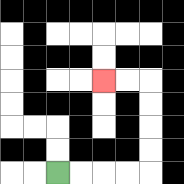{'start': '[2, 7]', 'end': '[4, 3]', 'path_directions': 'R,R,R,R,U,U,U,U,L,L', 'path_coordinates': '[[2, 7], [3, 7], [4, 7], [5, 7], [6, 7], [6, 6], [6, 5], [6, 4], [6, 3], [5, 3], [4, 3]]'}